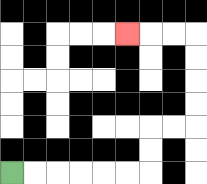{'start': '[0, 7]', 'end': '[5, 1]', 'path_directions': 'R,R,R,R,R,R,U,U,R,R,U,U,U,U,L,L,L', 'path_coordinates': '[[0, 7], [1, 7], [2, 7], [3, 7], [4, 7], [5, 7], [6, 7], [6, 6], [6, 5], [7, 5], [8, 5], [8, 4], [8, 3], [8, 2], [8, 1], [7, 1], [6, 1], [5, 1]]'}